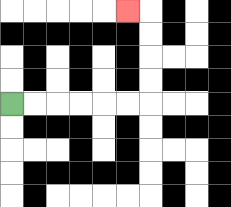{'start': '[0, 4]', 'end': '[5, 0]', 'path_directions': 'R,R,R,R,R,R,U,U,U,U,L', 'path_coordinates': '[[0, 4], [1, 4], [2, 4], [3, 4], [4, 4], [5, 4], [6, 4], [6, 3], [6, 2], [6, 1], [6, 0], [5, 0]]'}